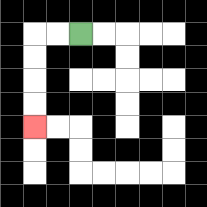{'start': '[3, 1]', 'end': '[1, 5]', 'path_directions': 'L,L,D,D,D,D', 'path_coordinates': '[[3, 1], [2, 1], [1, 1], [1, 2], [1, 3], [1, 4], [1, 5]]'}